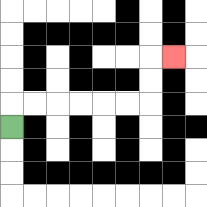{'start': '[0, 5]', 'end': '[7, 2]', 'path_directions': 'U,R,R,R,R,R,R,U,U,R', 'path_coordinates': '[[0, 5], [0, 4], [1, 4], [2, 4], [3, 4], [4, 4], [5, 4], [6, 4], [6, 3], [6, 2], [7, 2]]'}